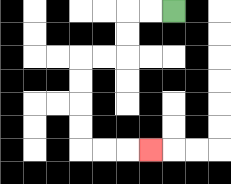{'start': '[7, 0]', 'end': '[6, 6]', 'path_directions': 'L,L,D,D,L,L,D,D,D,D,R,R,R', 'path_coordinates': '[[7, 0], [6, 0], [5, 0], [5, 1], [5, 2], [4, 2], [3, 2], [3, 3], [3, 4], [3, 5], [3, 6], [4, 6], [5, 6], [6, 6]]'}